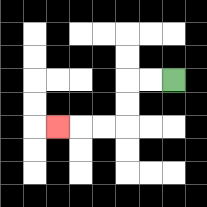{'start': '[7, 3]', 'end': '[2, 5]', 'path_directions': 'L,L,D,D,L,L,L', 'path_coordinates': '[[7, 3], [6, 3], [5, 3], [5, 4], [5, 5], [4, 5], [3, 5], [2, 5]]'}